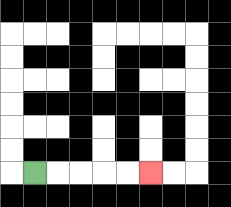{'start': '[1, 7]', 'end': '[6, 7]', 'path_directions': 'R,R,R,R,R', 'path_coordinates': '[[1, 7], [2, 7], [3, 7], [4, 7], [5, 7], [6, 7]]'}